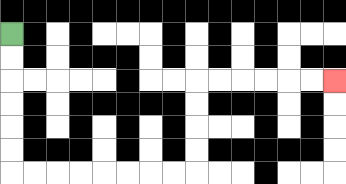{'start': '[0, 1]', 'end': '[14, 3]', 'path_directions': 'D,D,D,D,D,D,R,R,R,R,R,R,R,R,U,U,U,U,R,R,R,R,R,R', 'path_coordinates': '[[0, 1], [0, 2], [0, 3], [0, 4], [0, 5], [0, 6], [0, 7], [1, 7], [2, 7], [3, 7], [4, 7], [5, 7], [6, 7], [7, 7], [8, 7], [8, 6], [8, 5], [8, 4], [8, 3], [9, 3], [10, 3], [11, 3], [12, 3], [13, 3], [14, 3]]'}